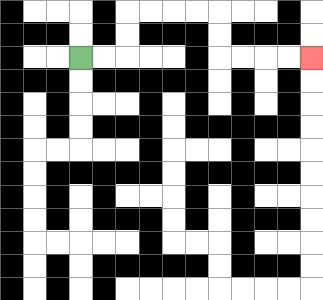{'start': '[3, 2]', 'end': '[13, 2]', 'path_directions': 'R,R,U,U,R,R,R,R,D,D,R,R,R,R', 'path_coordinates': '[[3, 2], [4, 2], [5, 2], [5, 1], [5, 0], [6, 0], [7, 0], [8, 0], [9, 0], [9, 1], [9, 2], [10, 2], [11, 2], [12, 2], [13, 2]]'}